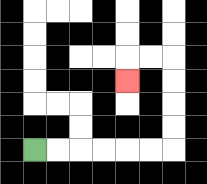{'start': '[1, 6]', 'end': '[5, 3]', 'path_directions': 'R,R,R,R,R,R,U,U,U,U,L,L,D', 'path_coordinates': '[[1, 6], [2, 6], [3, 6], [4, 6], [5, 6], [6, 6], [7, 6], [7, 5], [7, 4], [7, 3], [7, 2], [6, 2], [5, 2], [5, 3]]'}